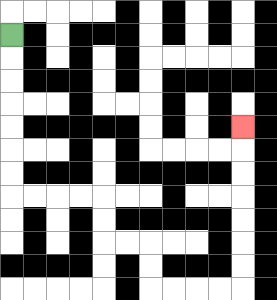{'start': '[0, 1]', 'end': '[10, 5]', 'path_directions': 'D,D,D,D,D,D,D,R,R,R,R,D,D,R,R,D,D,R,R,R,R,U,U,U,U,U,U,U', 'path_coordinates': '[[0, 1], [0, 2], [0, 3], [0, 4], [0, 5], [0, 6], [0, 7], [0, 8], [1, 8], [2, 8], [3, 8], [4, 8], [4, 9], [4, 10], [5, 10], [6, 10], [6, 11], [6, 12], [7, 12], [8, 12], [9, 12], [10, 12], [10, 11], [10, 10], [10, 9], [10, 8], [10, 7], [10, 6], [10, 5]]'}